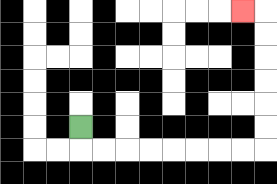{'start': '[3, 5]', 'end': '[10, 0]', 'path_directions': 'D,R,R,R,R,R,R,R,R,U,U,U,U,U,U,L', 'path_coordinates': '[[3, 5], [3, 6], [4, 6], [5, 6], [6, 6], [7, 6], [8, 6], [9, 6], [10, 6], [11, 6], [11, 5], [11, 4], [11, 3], [11, 2], [11, 1], [11, 0], [10, 0]]'}